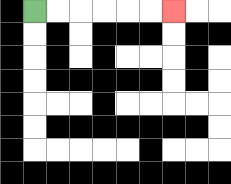{'start': '[1, 0]', 'end': '[7, 0]', 'path_directions': 'R,R,R,R,R,R', 'path_coordinates': '[[1, 0], [2, 0], [3, 0], [4, 0], [5, 0], [6, 0], [7, 0]]'}